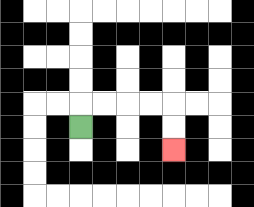{'start': '[3, 5]', 'end': '[7, 6]', 'path_directions': 'U,R,R,R,R,D,D', 'path_coordinates': '[[3, 5], [3, 4], [4, 4], [5, 4], [6, 4], [7, 4], [7, 5], [7, 6]]'}